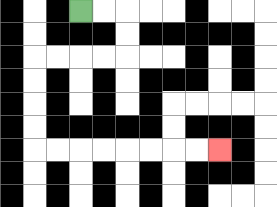{'start': '[3, 0]', 'end': '[9, 6]', 'path_directions': 'R,R,D,D,L,L,L,L,D,D,D,D,R,R,R,R,R,R,R,R', 'path_coordinates': '[[3, 0], [4, 0], [5, 0], [5, 1], [5, 2], [4, 2], [3, 2], [2, 2], [1, 2], [1, 3], [1, 4], [1, 5], [1, 6], [2, 6], [3, 6], [4, 6], [5, 6], [6, 6], [7, 6], [8, 6], [9, 6]]'}